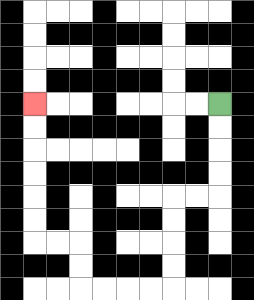{'start': '[9, 4]', 'end': '[1, 4]', 'path_directions': 'D,D,D,D,L,L,D,D,D,D,L,L,L,L,U,U,L,L,U,U,U,U,U,U', 'path_coordinates': '[[9, 4], [9, 5], [9, 6], [9, 7], [9, 8], [8, 8], [7, 8], [7, 9], [7, 10], [7, 11], [7, 12], [6, 12], [5, 12], [4, 12], [3, 12], [3, 11], [3, 10], [2, 10], [1, 10], [1, 9], [1, 8], [1, 7], [1, 6], [1, 5], [1, 4]]'}